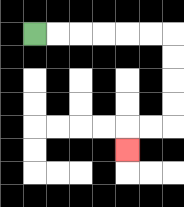{'start': '[1, 1]', 'end': '[5, 6]', 'path_directions': 'R,R,R,R,R,R,D,D,D,D,L,L,D', 'path_coordinates': '[[1, 1], [2, 1], [3, 1], [4, 1], [5, 1], [6, 1], [7, 1], [7, 2], [7, 3], [7, 4], [7, 5], [6, 5], [5, 5], [5, 6]]'}